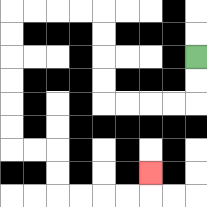{'start': '[8, 2]', 'end': '[6, 7]', 'path_directions': 'D,D,L,L,L,L,U,U,U,U,L,L,L,L,D,D,D,D,D,D,R,R,D,D,R,R,R,R,U', 'path_coordinates': '[[8, 2], [8, 3], [8, 4], [7, 4], [6, 4], [5, 4], [4, 4], [4, 3], [4, 2], [4, 1], [4, 0], [3, 0], [2, 0], [1, 0], [0, 0], [0, 1], [0, 2], [0, 3], [0, 4], [0, 5], [0, 6], [1, 6], [2, 6], [2, 7], [2, 8], [3, 8], [4, 8], [5, 8], [6, 8], [6, 7]]'}